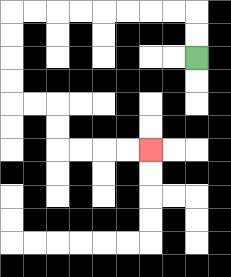{'start': '[8, 2]', 'end': '[6, 6]', 'path_directions': 'U,U,L,L,L,L,L,L,L,L,D,D,D,D,R,R,D,D,R,R,R,R', 'path_coordinates': '[[8, 2], [8, 1], [8, 0], [7, 0], [6, 0], [5, 0], [4, 0], [3, 0], [2, 0], [1, 0], [0, 0], [0, 1], [0, 2], [0, 3], [0, 4], [1, 4], [2, 4], [2, 5], [2, 6], [3, 6], [4, 6], [5, 6], [6, 6]]'}